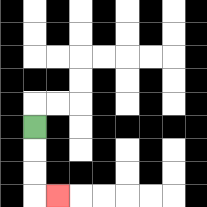{'start': '[1, 5]', 'end': '[2, 8]', 'path_directions': 'D,D,D,R', 'path_coordinates': '[[1, 5], [1, 6], [1, 7], [1, 8], [2, 8]]'}